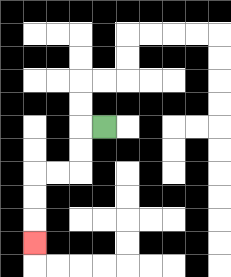{'start': '[4, 5]', 'end': '[1, 10]', 'path_directions': 'L,D,D,L,L,D,D,D', 'path_coordinates': '[[4, 5], [3, 5], [3, 6], [3, 7], [2, 7], [1, 7], [1, 8], [1, 9], [1, 10]]'}